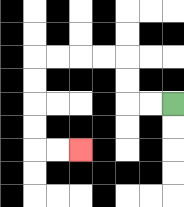{'start': '[7, 4]', 'end': '[3, 6]', 'path_directions': 'L,L,U,U,L,L,L,L,D,D,D,D,R,R', 'path_coordinates': '[[7, 4], [6, 4], [5, 4], [5, 3], [5, 2], [4, 2], [3, 2], [2, 2], [1, 2], [1, 3], [1, 4], [1, 5], [1, 6], [2, 6], [3, 6]]'}